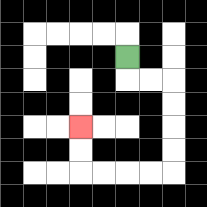{'start': '[5, 2]', 'end': '[3, 5]', 'path_directions': 'D,R,R,D,D,D,D,L,L,L,L,U,U', 'path_coordinates': '[[5, 2], [5, 3], [6, 3], [7, 3], [7, 4], [7, 5], [7, 6], [7, 7], [6, 7], [5, 7], [4, 7], [3, 7], [3, 6], [3, 5]]'}